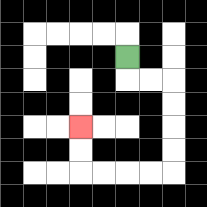{'start': '[5, 2]', 'end': '[3, 5]', 'path_directions': 'D,R,R,D,D,D,D,L,L,L,L,U,U', 'path_coordinates': '[[5, 2], [5, 3], [6, 3], [7, 3], [7, 4], [7, 5], [7, 6], [7, 7], [6, 7], [5, 7], [4, 7], [3, 7], [3, 6], [3, 5]]'}